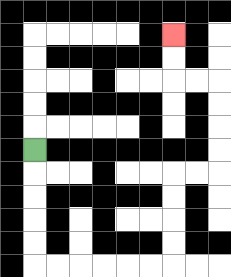{'start': '[1, 6]', 'end': '[7, 1]', 'path_directions': 'D,D,D,D,D,R,R,R,R,R,R,U,U,U,U,R,R,U,U,U,U,L,L,U,U', 'path_coordinates': '[[1, 6], [1, 7], [1, 8], [1, 9], [1, 10], [1, 11], [2, 11], [3, 11], [4, 11], [5, 11], [6, 11], [7, 11], [7, 10], [7, 9], [7, 8], [7, 7], [8, 7], [9, 7], [9, 6], [9, 5], [9, 4], [9, 3], [8, 3], [7, 3], [7, 2], [7, 1]]'}